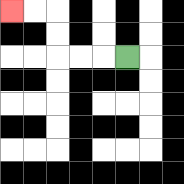{'start': '[5, 2]', 'end': '[0, 0]', 'path_directions': 'L,L,L,U,U,L,L', 'path_coordinates': '[[5, 2], [4, 2], [3, 2], [2, 2], [2, 1], [2, 0], [1, 0], [0, 0]]'}